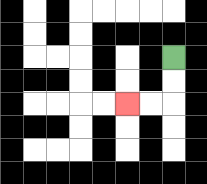{'start': '[7, 2]', 'end': '[5, 4]', 'path_directions': 'D,D,L,L', 'path_coordinates': '[[7, 2], [7, 3], [7, 4], [6, 4], [5, 4]]'}